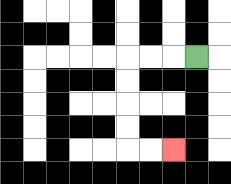{'start': '[8, 2]', 'end': '[7, 6]', 'path_directions': 'L,L,L,D,D,D,D,R,R', 'path_coordinates': '[[8, 2], [7, 2], [6, 2], [5, 2], [5, 3], [5, 4], [5, 5], [5, 6], [6, 6], [7, 6]]'}